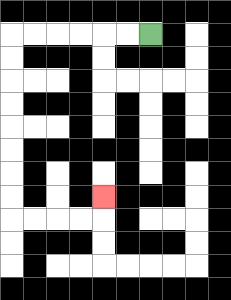{'start': '[6, 1]', 'end': '[4, 8]', 'path_directions': 'L,L,L,L,L,L,D,D,D,D,D,D,D,D,R,R,R,R,U', 'path_coordinates': '[[6, 1], [5, 1], [4, 1], [3, 1], [2, 1], [1, 1], [0, 1], [0, 2], [0, 3], [0, 4], [0, 5], [0, 6], [0, 7], [0, 8], [0, 9], [1, 9], [2, 9], [3, 9], [4, 9], [4, 8]]'}